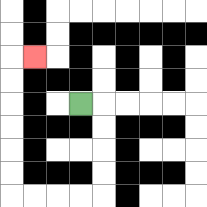{'start': '[3, 4]', 'end': '[1, 2]', 'path_directions': 'R,D,D,D,D,L,L,L,L,U,U,U,U,U,U,R', 'path_coordinates': '[[3, 4], [4, 4], [4, 5], [4, 6], [4, 7], [4, 8], [3, 8], [2, 8], [1, 8], [0, 8], [0, 7], [0, 6], [0, 5], [0, 4], [0, 3], [0, 2], [1, 2]]'}